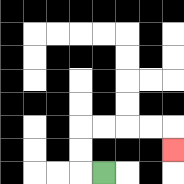{'start': '[4, 7]', 'end': '[7, 6]', 'path_directions': 'L,U,U,R,R,R,R,D', 'path_coordinates': '[[4, 7], [3, 7], [3, 6], [3, 5], [4, 5], [5, 5], [6, 5], [7, 5], [7, 6]]'}